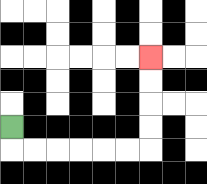{'start': '[0, 5]', 'end': '[6, 2]', 'path_directions': 'D,R,R,R,R,R,R,U,U,U,U', 'path_coordinates': '[[0, 5], [0, 6], [1, 6], [2, 6], [3, 6], [4, 6], [5, 6], [6, 6], [6, 5], [6, 4], [6, 3], [6, 2]]'}